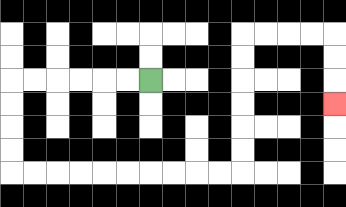{'start': '[6, 3]', 'end': '[14, 4]', 'path_directions': 'L,L,L,L,L,L,D,D,D,D,R,R,R,R,R,R,R,R,R,R,U,U,U,U,U,U,R,R,R,R,D,D,D', 'path_coordinates': '[[6, 3], [5, 3], [4, 3], [3, 3], [2, 3], [1, 3], [0, 3], [0, 4], [0, 5], [0, 6], [0, 7], [1, 7], [2, 7], [3, 7], [4, 7], [5, 7], [6, 7], [7, 7], [8, 7], [9, 7], [10, 7], [10, 6], [10, 5], [10, 4], [10, 3], [10, 2], [10, 1], [11, 1], [12, 1], [13, 1], [14, 1], [14, 2], [14, 3], [14, 4]]'}